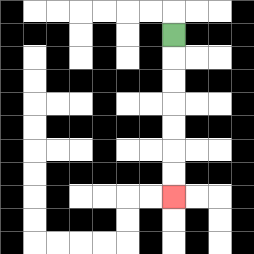{'start': '[7, 1]', 'end': '[7, 8]', 'path_directions': 'D,D,D,D,D,D,D', 'path_coordinates': '[[7, 1], [7, 2], [7, 3], [7, 4], [7, 5], [7, 6], [7, 7], [7, 8]]'}